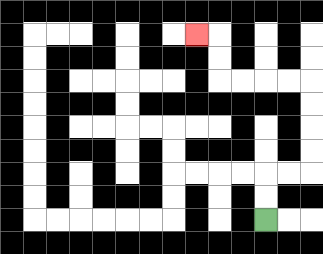{'start': '[11, 9]', 'end': '[8, 1]', 'path_directions': 'U,U,R,R,U,U,U,U,L,L,L,L,U,U,L', 'path_coordinates': '[[11, 9], [11, 8], [11, 7], [12, 7], [13, 7], [13, 6], [13, 5], [13, 4], [13, 3], [12, 3], [11, 3], [10, 3], [9, 3], [9, 2], [9, 1], [8, 1]]'}